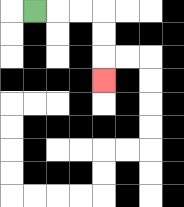{'start': '[1, 0]', 'end': '[4, 3]', 'path_directions': 'R,R,R,D,D,D', 'path_coordinates': '[[1, 0], [2, 0], [3, 0], [4, 0], [4, 1], [4, 2], [4, 3]]'}